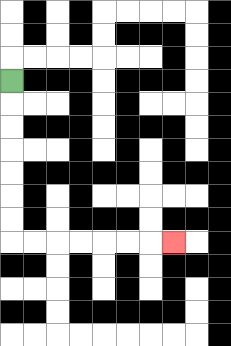{'start': '[0, 3]', 'end': '[7, 10]', 'path_directions': 'D,D,D,D,D,D,D,R,R,R,R,R,R,R', 'path_coordinates': '[[0, 3], [0, 4], [0, 5], [0, 6], [0, 7], [0, 8], [0, 9], [0, 10], [1, 10], [2, 10], [3, 10], [4, 10], [5, 10], [6, 10], [7, 10]]'}